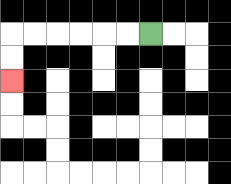{'start': '[6, 1]', 'end': '[0, 3]', 'path_directions': 'L,L,L,L,L,L,D,D', 'path_coordinates': '[[6, 1], [5, 1], [4, 1], [3, 1], [2, 1], [1, 1], [0, 1], [0, 2], [0, 3]]'}